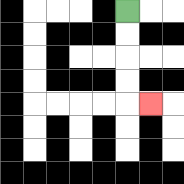{'start': '[5, 0]', 'end': '[6, 4]', 'path_directions': 'D,D,D,D,R', 'path_coordinates': '[[5, 0], [5, 1], [5, 2], [5, 3], [5, 4], [6, 4]]'}